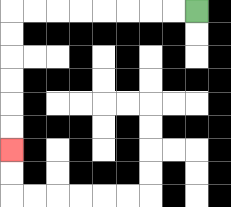{'start': '[8, 0]', 'end': '[0, 6]', 'path_directions': 'L,L,L,L,L,L,L,L,D,D,D,D,D,D', 'path_coordinates': '[[8, 0], [7, 0], [6, 0], [5, 0], [4, 0], [3, 0], [2, 0], [1, 0], [0, 0], [0, 1], [0, 2], [0, 3], [0, 4], [0, 5], [0, 6]]'}